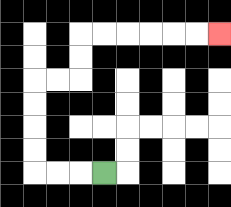{'start': '[4, 7]', 'end': '[9, 1]', 'path_directions': 'L,L,L,U,U,U,U,R,R,U,U,R,R,R,R,R,R', 'path_coordinates': '[[4, 7], [3, 7], [2, 7], [1, 7], [1, 6], [1, 5], [1, 4], [1, 3], [2, 3], [3, 3], [3, 2], [3, 1], [4, 1], [5, 1], [6, 1], [7, 1], [8, 1], [9, 1]]'}